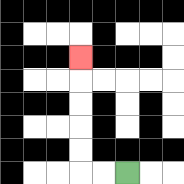{'start': '[5, 7]', 'end': '[3, 2]', 'path_directions': 'L,L,U,U,U,U,U', 'path_coordinates': '[[5, 7], [4, 7], [3, 7], [3, 6], [3, 5], [3, 4], [3, 3], [3, 2]]'}